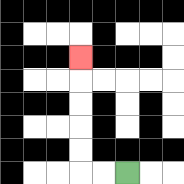{'start': '[5, 7]', 'end': '[3, 2]', 'path_directions': 'L,L,U,U,U,U,U', 'path_coordinates': '[[5, 7], [4, 7], [3, 7], [3, 6], [3, 5], [3, 4], [3, 3], [3, 2]]'}